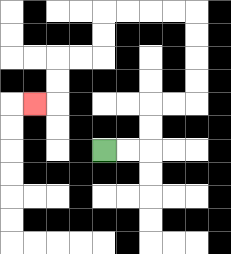{'start': '[4, 6]', 'end': '[1, 4]', 'path_directions': 'R,R,U,U,R,R,U,U,U,U,L,L,L,L,D,D,L,L,D,D,L', 'path_coordinates': '[[4, 6], [5, 6], [6, 6], [6, 5], [6, 4], [7, 4], [8, 4], [8, 3], [8, 2], [8, 1], [8, 0], [7, 0], [6, 0], [5, 0], [4, 0], [4, 1], [4, 2], [3, 2], [2, 2], [2, 3], [2, 4], [1, 4]]'}